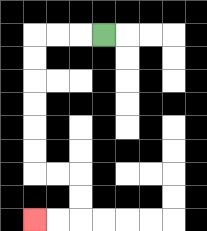{'start': '[4, 1]', 'end': '[1, 9]', 'path_directions': 'L,L,L,D,D,D,D,D,D,R,R,D,D,L,L', 'path_coordinates': '[[4, 1], [3, 1], [2, 1], [1, 1], [1, 2], [1, 3], [1, 4], [1, 5], [1, 6], [1, 7], [2, 7], [3, 7], [3, 8], [3, 9], [2, 9], [1, 9]]'}